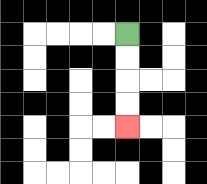{'start': '[5, 1]', 'end': '[5, 5]', 'path_directions': 'D,D,D,D', 'path_coordinates': '[[5, 1], [5, 2], [5, 3], [5, 4], [5, 5]]'}